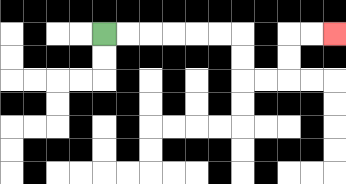{'start': '[4, 1]', 'end': '[14, 1]', 'path_directions': 'R,R,R,R,R,R,D,D,R,R,U,U,R,R', 'path_coordinates': '[[4, 1], [5, 1], [6, 1], [7, 1], [8, 1], [9, 1], [10, 1], [10, 2], [10, 3], [11, 3], [12, 3], [12, 2], [12, 1], [13, 1], [14, 1]]'}